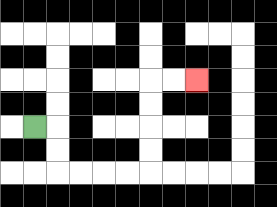{'start': '[1, 5]', 'end': '[8, 3]', 'path_directions': 'R,D,D,R,R,R,R,U,U,U,U,R,R', 'path_coordinates': '[[1, 5], [2, 5], [2, 6], [2, 7], [3, 7], [4, 7], [5, 7], [6, 7], [6, 6], [6, 5], [6, 4], [6, 3], [7, 3], [8, 3]]'}